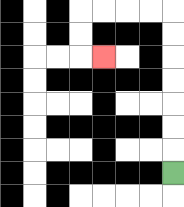{'start': '[7, 7]', 'end': '[4, 2]', 'path_directions': 'U,U,U,U,U,U,U,L,L,L,L,D,D,R', 'path_coordinates': '[[7, 7], [7, 6], [7, 5], [7, 4], [7, 3], [7, 2], [7, 1], [7, 0], [6, 0], [5, 0], [4, 0], [3, 0], [3, 1], [3, 2], [4, 2]]'}